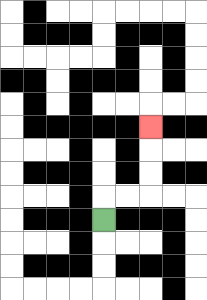{'start': '[4, 9]', 'end': '[6, 5]', 'path_directions': 'U,R,R,U,U,U', 'path_coordinates': '[[4, 9], [4, 8], [5, 8], [6, 8], [6, 7], [6, 6], [6, 5]]'}